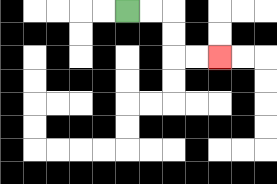{'start': '[5, 0]', 'end': '[9, 2]', 'path_directions': 'R,R,D,D,R,R', 'path_coordinates': '[[5, 0], [6, 0], [7, 0], [7, 1], [7, 2], [8, 2], [9, 2]]'}